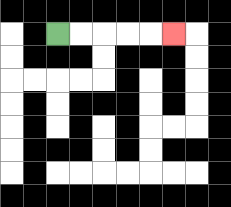{'start': '[2, 1]', 'end': '[7, 1]', 'path_directions': 'R,R,R,R,R', 'path_coordinates': '[[2, 1], [3, 1], [4, 1], [5, 1], [6, 1], [7, 1]]'}